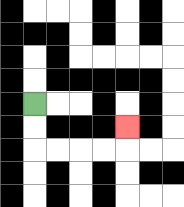{'start': '[1, 4]', 'end': '[5, 5]', 'path_directions': 'D,D,R,R,R,R,U', 'path_coordinates': '[[1, 4], [1, 5], [1, 6], [2, 6], [3, 6], [4, 6], [5, 6], [5, 5]]'}